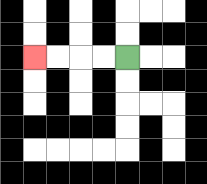{'start': '[5, 2]', 'end': '[1, 2]', 'path_directions': 'L,L,L,L', 'path_coordinates': '[[5, 2], [4, 2], [3, 2], [2, 2], [1, 2]]'}